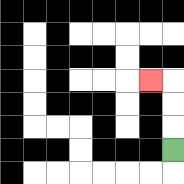{'start': '[7, 6]', 'end': '[6, 3]', 'path_directions': 'U,U,U,L', 'path_coordinates': '[[7, 6], [7, 5], [7, 4], [7, 3], [6, 3]]'}